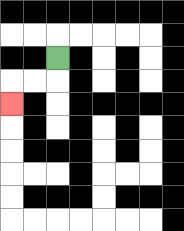{'start': '[2, 2]', 'end': '[0, 4]', 'path_directions': 'D,L,L,D', 'path_coordinates': '[[2, 2], [2, 3], [1, 3], [0, 3], [0, 4]]'}